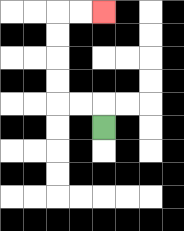{'start': '[4, 5]', 'end': '[4, 0]', 'path_directions': 'U,L,L,U,U,U,U,R,R', 'path_coordinates': '[[4, 5], [4, 4], [3, 4], [2, 4], [2, 3], [2, 2], [2, 1], [2, 0], [3, 0], [4, 0]]'}